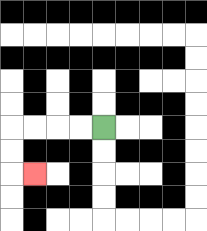{'start': '[4, 5]', 'end': '[1, 7]', 'path_directions': 'L,L,L,L,D,D,R', 'path_coordinates': '[[4, 5], [3, 5], [2, 5], [1, 5], [0, 5], [0, 6], [0, 7], [1, 7]]'}